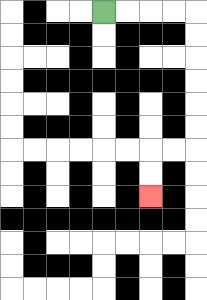{'start': '[4, 0]', 'end': '[6, 8]', 'path_directions': 'R,R,R,R,D,D,D,D,D,D,L,L,D,D', 'path_coordinates': '[[4, 0], [5, 0], [6, 0], [7, 0], [8, 0], [8, 1], [8, 2], [8, 3], [8, 4], [8, 5], [8, 6], [7, 6], [6, 6], [6, 7], [6, 8]]'}